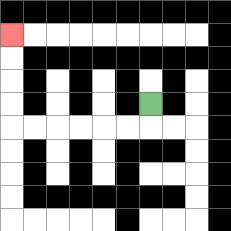{'start': '[6, 4]', 'end': '[0, 1]', 'path_directions': 'D,L,L,L,L,L,L,U,U,U,U', 'path_coordinates': '[[6, 4], [6, 5], [5, 5], [4, 5], [3, 5], [2, 5], [1, 5], [0, 5], [0, 4], [0, 3], [0, 2], [0, 1]]'}